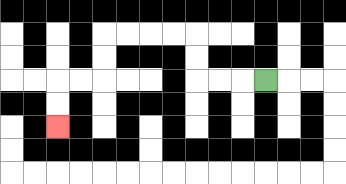{'start': '[11, 3]', 'end': '[2, 5]', 'path_directions': 'L,L,L,U,U,L,L,L,L,D,D,L,L,D,D', 'path_coordinates': '[[11, 3], [10, 3], [9, 3], [8, 3], [8, 2], [8, 1], [7, 1], [6, 1], [5, 1], [4, 1], [4, 2], [4, 3], [3, 3], [2, 3], [2, 4], [2, 5]]'}